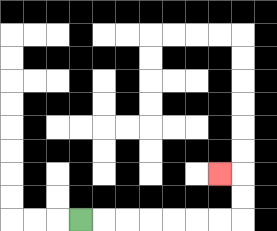{'start': '[3, 9]', 'end': '[9, 7]', 'path_directions': 'R,R,R,R,R,R,R,U,U,L', 'path_coordinates': '[[3, 9], [4, 9], [5, 9], [6, 9], [7, 9], [8, 9], [9, 9], [10, 9], [10, 8], [10, 7], [9, 7]]'}